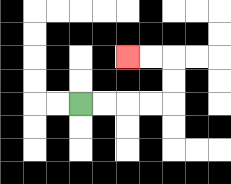{'start': '[3, 4]', 'end': '[5, 2]', 'path_directions': 'R,R,R,R,U,U,L,L', 'path_coordinates': '[[3, 4], [4, 4], [5, 4], [6, 4], [7, 4], [7, 3], [7, 2], [6, 2], [5, 2]]'}